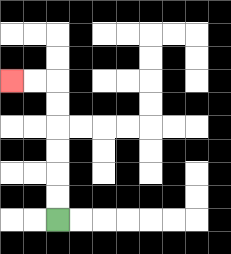{'start': '[2, 9]', 'end': '[0, 3]', 'path_directions': 'U,U,U,U,U,U,L,L', 'path_coordinates': '[[2, 9], [2, 8], [2, 7], [2, 6], [2, 5], [2, 4], [2, 3], [1, 3], [0, 3]]'}